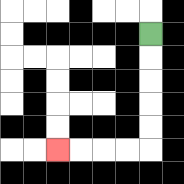{'start': '[6, 1]', 'end': '[2, 6]', 'path_directions': 'D,D,D,D,D,L,L,L,L', 'path_coordinates': '[[6, 1], [6, 2], [6, 3], [6, 4], [6, 5], [6, 6], [5, 6], [4, 6], [3, 6], [2, 6]]'}